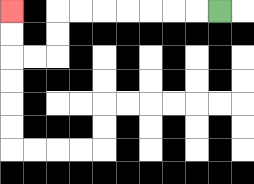{'start': '[9, 0]', 'end': '[0, 0]', 'path_directions': 'L,L,L,L,L,L,L,D,D,L,L,U,U', 'path_coordinates': '[[9, 0], [8, 0], [7, 0], [6, 0], [5, 0], [4, 0], [3, 0], [2, 0], [2, 1], [2, 2], [1, 2], [0, 2], [0, 1], [0, 0]]'}